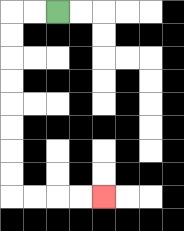{'start': '[2, 0]', 'end': '[4, 8]', 'path_directions': 'L,L,D,D,D,D,D,D,D,D,R,R,R,R', 'path_coordinates': '[[2, 0], [1, 0], [0, 0], [0, 1], [0, 2], [0, 3], [0, 4], [0, 5], [0, 6], [0, 7], [0, 8], [1, 8], [2, 8], [3, 8], [4, 8]]'}